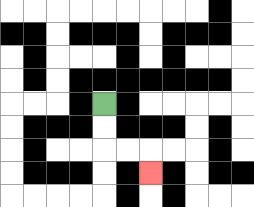{'start': '[4, 4]', 'end': '[6, 7]', 'path_directions': 'D,D,R,R,D', 'path_coordinates': '[[4, 4], [4, 5], [4, 6], [5, 6], [6, 6], [6, 7]]'}